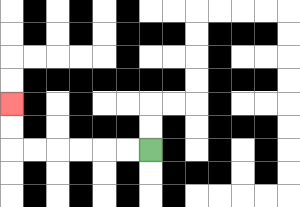{'start': '[6, 6]', 'end': '[0, 4]', 'path_directions': 'L,L,L,L,L,L,U,U', 'path_coordinates': '[[6, 6], [5, 6], [4, 6], [3, 6], [2, 6], [1, 6], [0, 6], [0, 5], [0, 4]]'}